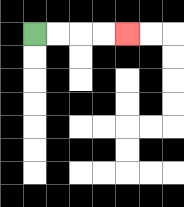{'start': '[1, 1]', 'end': '[5, 1]', 'path_directions': 'R,R,R,R', 'path_coordinates': '[[1, 1], [2, 1], [3, 1], [4, 1], [5, 1]]'}